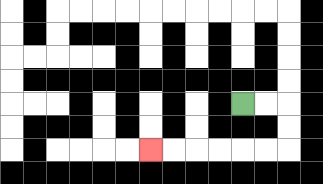{'start': '[10, 4]', 'end': '[6, 6]', 'path_directions': 'R,R,D,D,L,L,L,L,L,L', 'path_coordinates': '[[10, 4], [11, 4], [12, 4], [12, 5], [12, 6], [11, 6], [10, 6], [9, 6], [8, 6], [7, 6], [6, 6]]'}